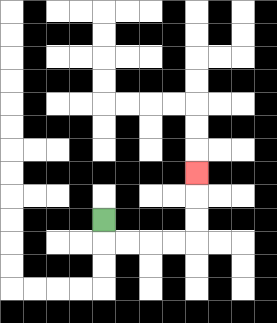{'start': '[4, 9]', 'end': '[8, 7]', 'path_directions': 'D,R,R,R,R,U,U,U', 'path_coordinates': '[[4, 9], [4, 10], [5, 10], [6, 10], [7, 10], [8, 10], [8, 9], [8, 8], [8, 7]]'}